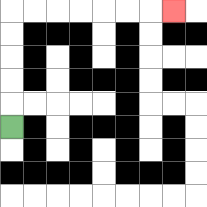{'start': '[0, 5]', 'end': '[7, 0]', 'path_directions': 'U,U,U,U,U,R,R,R,R,R,R,R', 'path_coordinates': '[[0, 5], [0, 4], [0, 3], [0, 2], [0, 1], [0, 0], [1, 0], [2, 0], [3, 0], [4, 0], [5, 0], [6, 0], [7, 0]]'}